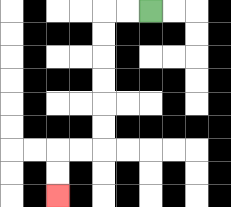{'start': '[6, 0]', 'end': '[2, 8]', 'path_directions': 'L,L,D,D,D,D,D,D,L,L,D,D', 'path_coordinates': '[[6, 0], [5, 0], [4, 0], [4, 1], [4, 2], [4, 3], [4, 4], [4, 5], [4, 6], [3, 6], [2, 6], [2, 7], [2, 8]]'}